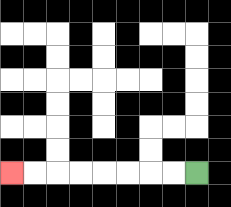{'start': '[8, 7]', 'end': '[0, 7]', 'path_directions': 'L,L,L,L,L,L,L,L', 'path_coordinates': '[[8, 7], [7, 7], [6, 7], [5, 7], [4, 7], [3, 7], [2, 7], [1, 7], [0, 7]]'}